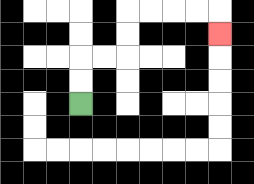{'start': '[3, 4]', 'end': '[9, 1]', 'path_directions': 'U,U,R,R,U,U,R,R,R,R,D', 'path_coordinates': '[[3, 4], [3, 3], [3, 2], [4, 2], [5, 2], [5, 1], [5, 0], [6, 0], [7, 0], [8, 0], [9, 0], [9, 1]]'}